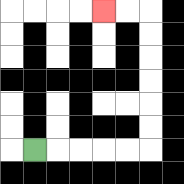{'start': '[1, 6]', 'end': '[4, 0]', 'path_directions': 'R,R,R,R,R,U,U,U,U,U,U,L,L', 'path_coordinates': '[[1, 6], [2, 6], [3, 6], [4, 6], [5, 6], [6, 6], [6, 5], [6, 4], [6, 3], [6, 2], [6, 1], [6, 0], [5, 0], [4, 0]]'}